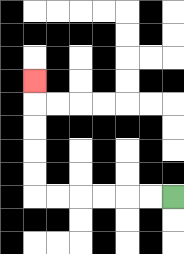{'start': '[7, 8]', 'end': '[1, 3]', 'path_directions': 'L,L,L,L,L,L,U,U,U,U,U', 'path_coordinates': '[[7, 8], [6, 8], [5, 8], [4, 8], [3, 8], [2, 8], [1, 8], [1, 7], [1, 6], [1, 5], [1, 4], [1, 3]]'}